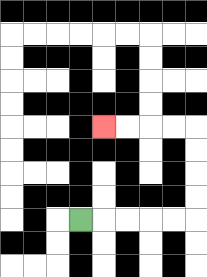{'start': '[3, 9]', 'end': '[4, 5]', 'path_directions': 'R,R,R,R,R,U,U,U,U,L,L,L,L', 'path_coordinates': '[[3, 9], [4, 9], [5, 9], [6, 9], [7, 9], [8, 9], [8, 8], [8, 7], [8, 6], [8, 5], [7, 5], [6, 5], [5, 5], [4, 5]]'}